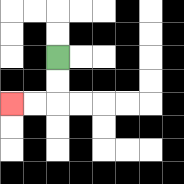{'start': '[2, 2]', 'end': '[0, 4]', 'path_directions': 'D,D,L,L', 'path_coordinates': '[[2, 2], [2, 3], [2, 4], [1, 4], [0, 4]]'}